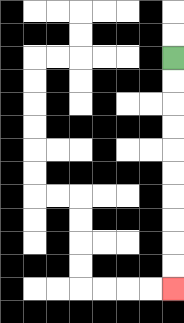{'start': '[7, 2]', 'end': '[7, 12]', 'path_directions': 'D,D,D,D,D,D,D,D,D,D', 'path_coordinates': '[[7, 2], [7, 3], [7, 4], [7, 5], [7, 6], [7, 7], [7, 8], [7, 9], [7, 10], [7, 11], [7, 12]]'}